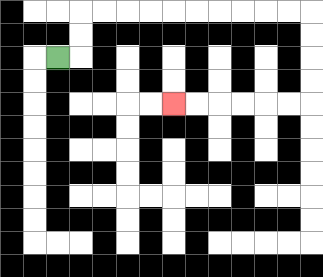{'start': '[2, 2]', 'end': '[7, 4]', 'path_directions': 'R,U,U,R,R,R,R,R,R,R,R,R,R,D,D,D,D,L,L,L,L,L,L', 'path_coordinates': '[[2, 2], [3, 2], [3, 1], [3, 0], [4, 0], [5, 0], [6, 0], [7, 0], [8, 0], [9, 0], [10, 0], [11, 0], [12, 0], [13, 0], [13, 1], [13, 2], [13, 3], [13, 4], [12, 4], [11, 4], [10, 4], [9, 4], [8, 4], [7, 4]]'}